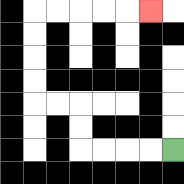{'start': '[7, 6]', 'end': '[6, 0]', 'path_directions': 'L,L,L,L,U,U,L,L,U,U,U,U,R,R,R,R,R', 'path_coordinates': '[[7, 6], [6, 6], [5, 6], [4, 6], [3, 6], [3, 5], [3, 4], [2, 4], [1, 4], [1, 3], [1, 2], [1, 1], [1, 0], [2, 0], [3, 0], [4, 0], [5, 0], [6, 0]]'}